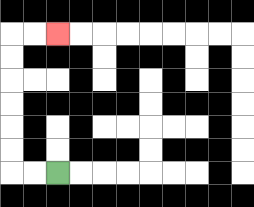{'start': '[2, 7]', 'end': '[2, 1]', 'path_directions': 'L,L,U,U,U,U,U,U,R,R', 'path_coordinates': '[[2, 7], [1, 7], [0, 7], [0, 6], [0, 5], [0, 4], [0, 3], [0, 2], [0, 1], [1, 1], [2, 1]]'}